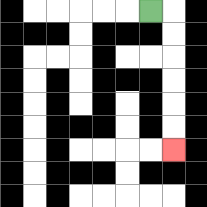{'start': '[6, 0]', 'end': '[7, 6]', 'path_directions': 'R,D,D,D,D,D,D', 'path_coordinates': '[[6, 0], [7, 0], [7, 1], [7, 2], [7, 3], [7, 4], [7, 5], [7, 6]]'}